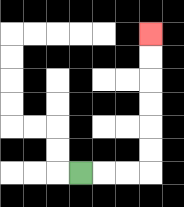{'start': '[3, 7]', 'end': '[6, 1]', 'path_directions': 'R,R,R,U,U,U,U,U,U', 'path_coordinates': '[[3, 7], [4, 7], [5, 7], [6, 7], [6, 6], [6, 5], [6, 4], [6, 3], [6, 2], [6, 1]]'}